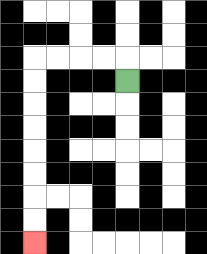{'start': '[5, 3]', 'end': '[1, 10]', 'path_directions': 'U,L,L,L,L,D,D,D,D,D,D,D,D', 'path_coordinates': '[[5, 3], [5, 2], [4, 2], [3, 2], [2, 2], [1, 2], [1, 3], [1, 4], [1, 5], [1, 6], [1, 7], [1, 8], [1, 9], [1, 10]]'}